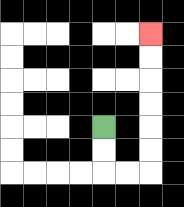{'start': '[4, 5]', 'end': '[6, 1]', 'path_directions': 'D,D,R,R,U,U,U,U,U,U', 'path_coordinates': '[[4, 5], [4, 6], [4, 7], [5, 7], [6, 7], [6, 6], [6, 5], [6, 4], [6, 3], [6, 2], [6, 1]]'}